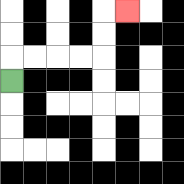{'start': '[0, 3]', 'end': '[5, 0]', 'path_directions': 'U,R,R,R,R,U,U,R', 'path_coordinates': '[[0, 3], [0, 2], [1, 2], [2, 2], [3, 2], [4, 2], [4, 1], [4, 0], [5, 0]]'}